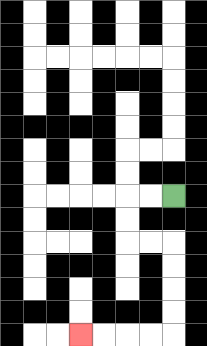{'start': '[7, 8]', 'end': '[3, 14]', 'path_directions': 'L,L,D,D,R,R,D,D,D,D,L,L,L,L', 'path_coordinates': '[[7, 8], [6, 8], [5, 8], [5, 9], [5, 10], [6, 10], [7, 10], [7, 11], [7, 12], [7, 13], [7, 14], [6, 14], [5, 14], [4, 14], [3, 14]]'}